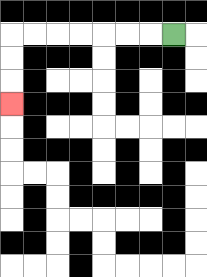{'start': '[7, 1]', 'end': '[0, 4]', 'path_directions': 'L,L,L,L,L,L,L,D,D,D', 'path_coordinates': '[[7, 1], [6, 1], [5, 1], [4, 1], [3, 1], [2, 1], [1, 1], [0, 1], [0, 2], [0, 3], [0, 4]]'}